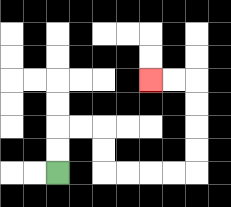{'start': '[2, 7]', 'end': '[6, 3]', 'path_directions': 'U,U,R,R,D,D,R,R,R,R,U,U,U,U,L,L', 'path_coordinates': '[[2, 7], [2, 6], [2, 5], [3, 5], [4, 5], [4, 6], [4, 7], [5, 7], [6, 7], [7, 7], [8, 7], [8, 6], [8, 5], [8, 4], [8, 3], [7, 3], [6, 3]]'}